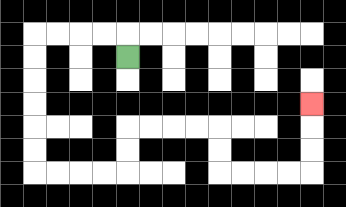{'start': '[5, 2]', 'end': '[13, 4]', 'path_directions': 'U,L,L,L,L,D,D,D,D,D,D,R,R,R,R,U,U,R,R,R,R,D,D,R,R,R,R,U,U,U', 'path_coordinates': '[[5, 2], [5, 1], [4, 1], [3, 1], [2, 1], [1, 1], [1, 2], [1, 3], [1, 4], [1, 5], [1, 6], [1, 7], [2, 7], [3, 7], [4, 7], [5, 7], [5, 6], [5, 5], [6, 5], [7, 5], [8, 5], [9, 5], [9, 6], [9, 7], [10, 7], [11, 7], [12, 7], [13, 7], [13, 6], [13, 5], [13, 4]]'}